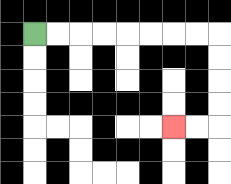{'start': '[1, 1]', 'end': '[7, 5]', 'path_directions': 'R,R,R,R,R,R,R,R,D,D,D,D,L,L', 'path_coordinates': '[[1, 1], [2, 1], [3, 1], [4, 1], [5, 1], [6, 1], [7, 1], [8, 1], [9, 1], [9, 2], [9, 3], [9, 4], [9, 5], [8, 5], [7, 5]]'}